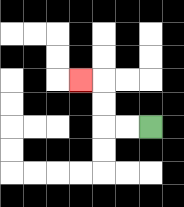{'start': '[6, 5]', 'end': '[3, 3]', 'path_directions': 'L,L,U,U,L', 'path_coordinates': '[[6, 5], [5, 5], [4, 5], [4, 4], [4, 3], [3, 3]]'}